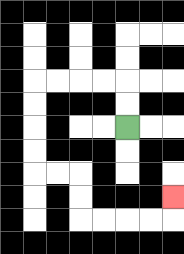{'start': '[5, 5]', 'end': '[7, 8]', 'path_directions': 'U,U,L,L,L,L,D,D,D,D,R,R,D,D,R,R,R,R,U', 'path_coordinates': '[[5, 5], [5, 4], [5, 3], [4, 3], [3, 3], [2, 3], [1, 3], [1, 4], [1, 5], [1, 6], [1, 7], [2, 7], [3, 7], [3, 8], [3, 9], [4, 9], [5, 9], [6, 9], [7, 9], [7, 8]]'}